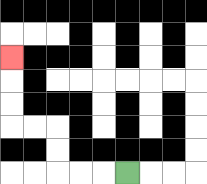{'start': '[5, 7]', 'end': '[0, 2]', 'path_directions': 'L,L,L,U,U,L,L,U,U,U', 'path_coordinates': '[[5, 7], [4, 7], [3, 7], [2, 7], [2, 6], [2, 5], [1, 5], [0, 5], [0, 4], [0, 3], [0, 2]]'}